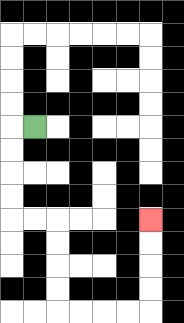{'start': '[1, 5]', 'end': '[6, 9]', 'path_directions': 'L,D,D,D,D,R,R,D,D,D,D,R,R,R,R,U,U,U,U', 'path_coordinates': '[[1, 5], [0, 5], [0, 6], [0, 7], [0, 8], [0, 9], [1, 9], [2, 9], [2, 10], [2, 11], [2, 12], [2, 13], [3, 13], [4, 13], [5, 13], [6, 13], [6, 12], [6, 11], [6, 10], [6, 9]]'}